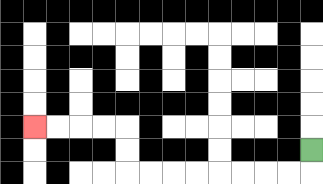{'start': '[13, 6]', 'end': '[1, 5]', 'path_directions': 'D,L,L,L,L,L,L,L,L,U,U,L,L,L,L', 'path_coordinates': '[[13, 6], [13, 7], [12, 7], [11, 7], [10, 7], [9, 7], [8, 7], [7, 7], [6, 7], [5, 7], [5, 6], [5, 5], [4, 5], [3, 5], [2, 5], [1, 5]]'}